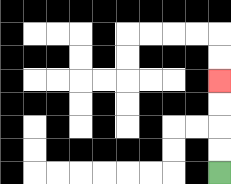{'start': '[9, 7]', 'end': '[9, 3]', 'path_directions': 'U,U,U,U', 'path_coordinates': '[[9, 7], [9, 6], [9, 5], [9, 4], [9, 3]]'}